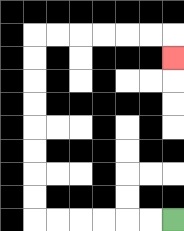{'start': '[7, 9]', 'end': '[7, 2]', 'path_directions': 'L,L,L,L,L,L,U,U,U,U,U,U,U,U,R,R,R,R,R,R,D', 'path_coordinates': '[[7, 9], [6, 9], [5, 9], [4, 9], [3, 9], [2, 9], [1, 9], [1, 8], [1, 7], [1, 6], [1, 5], [1, 4], [1, 3], [1, 2], [1, 1], [2, 1], [3, 1], [4, 1], [5, 1], [6, 1], [7, 1], [7, 2]]'}